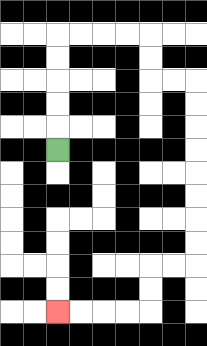{'start': '[2, 6]', 'end': '[2, 13]', 'path_directions': 'U,U,U,U,U,R,R,R,R,D,D,R,R,D,D,D,D,D,D,D,D,L,L,D,D,L,L,L,L', 'path_coordinates': '[[2, 6], [2, 5], [2, 4], [2, 3], [2, 2], [2, 1], [3, 1], [4, 1], [5, 1], [6, 1], [6, 2], [6, 3], [7, 3], [8, 3], [8, 4], [8, 5], [8, 6], [8, 7], [8, 8], [8, 9], [8, 10], [8, 11], [7, 11], [6, 11], [6, 12], [6, 13], [5, 13], [4, 13], [3, 13], [2, 13]]'}